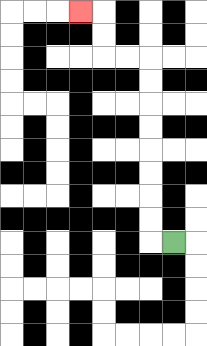{'start': '[7, 10]', 'end': '[3, 0]', 'path_directions': 'L,U,U,U,U,U,U,U,U,L,L,U,U,L', 'path_coordinates': '[[7, 10], [6, 10], [6, 9], [6, 8], [6, 7], [6, 6], [6, 5], [6, 4], [6, 3], [6, 2], [5, 2], [4, 2], [4, 1], [4, 0], [3, 0]]'}